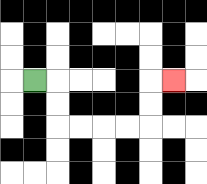{'start': '[1, 3]', 'end': '[7, 3]', 'path_directions': 'R,D,D,R,R,R,R,U,U,R', 'path_coordinates': '[[1, 3], [2, 3], [2, 4], [2, 5], [3, 5], [4, 5], [5, 5], [6, 5], [6, 4], [6, 3], [7, 3]]'}